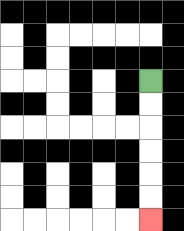{'start': '[6, 3]', 'end': '[6, 9]', 'path_directions': 'D,D,D,D,D,D', 'path_coordinates': '[[6, 3], [6, 4], [6, 5], [6, 6], [6, 7], [6, 8], [6, 9]]'}